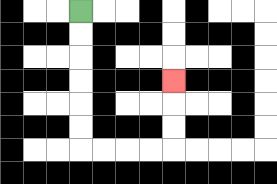{'start': '[3, 0]', 'end': '[7, 3]', 'path_directions': 'D,D,D,D,D,D,R,R,R,R,U,U,U', 'path_coordinates': '[[3, 0], [3, 1], [3, 2], [3, 3], [3, 4], [3, 5], [3, 6], [4, 6], [5, 6], [6, 6], [7, 6], [7, 5], [7, 4], [7, 3]]'}